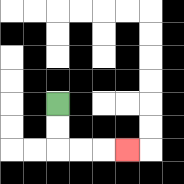{'start': '[2, 4]', 'end': '[5, 6]', 'path_directions': 'D,D,R,R,R', 'path_coordinates': '[[2, 4], [2, 5], [2, 6], [3, 6], [4, 6], [5, 6]]'}